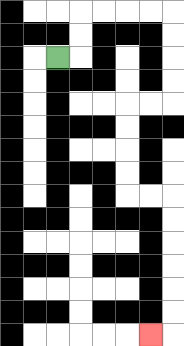{'start': '[2, 2]', 'end': '[6, 14]', 'path_directions': 'R,U,U,R,R,R,R,D,D,D,D,L,L,D,D,D,D,R,R,D,D,D,D,D,D,L', 'path_coordinates': '[[2, 2], [3, 2], [3, 1], [3, 0], [4, 0], [5, 0], [6, 0], [7, 0], [7, 1], [7, 2], [7, 3], [7, 4], [6, 4], [5, 4], [5, 5], [5, 6], [5, 7], [5, 8], [6, 8], [7, 8], [7, 9], [7, 10], [7, 11], [7, 12], [7, 13], [7, 14], [6, 14]]'}